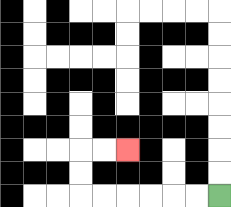{'start': '[9, 8]', 'end': '[5, 6]', 'path_directions': 'L,L,L,L,L,L,U,U,R,R', 'path_coordinates': '[[9, 8], [8, 8], [7, 8], [6, 8], [5, 8], [4, 8], [3, 8], [3, 7], [3, 6], [4, 6], [5, 6]]'}